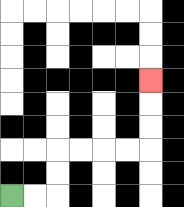{'start': '[0, 8]', 'end': '[6, 3]', 'path_directions': 'R,R,U,U,R,R,R,R,U,U,U', 'path_coordinates': '[[0, 8], [1, 8], [2, 8], [2, 7], [2, 6], [3, 6], [4, 6], [5, 6], [6, 6], [6, 5], [6, 4], [6, 3]]'}